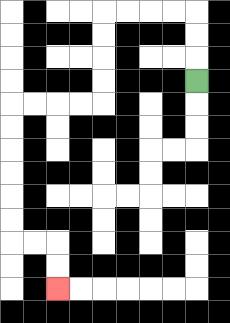{'start': '[8, 3]', 'end': '[2, 12]', 'path_directions': 'U,U,U,L,L,L,L,D,D,D,D,L,L,L,L,D,D,D,D,D,D,R,R,D,D', 'path_coordinates': '[[8, 3], [8, 2], [8, 1], [8, 0], [7, 0], [6, 0], [5, 0], [4, 0], [4, 1], [4, 2], [4, 3], [4, 4], [3, 4], [2, 4], [1, 4], [0, 4], [0, 5], [0, 6], [0, 7], [0, 8], [0, 9], [0, 10], [1, 10], [2, 10], [2, 11], [2, 12]]'}